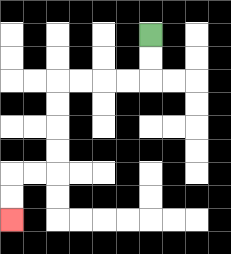{'start': '[6, 1]', 'end': '[0, 9]', 'path_directions': 'D,D,L,L,L,L,D,D,D,D,L,L,D,D', 'path_coordinates': '[[6, 1], [6, 2], [6, 3], [5, 3], [4, 3], [3, 3], [2, 3], [2, 4], [2, 5], [2, 6], [2, 7], [1, 7], [0, 7], [0, 8], [0, 9]]'}